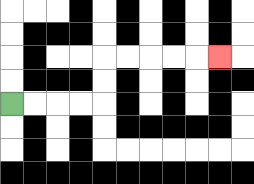{'start': '[0, 4]', 'end': '[9, 2]', 'path_directions': 'R,R,R,R,U,U,R,R,R,R,R', 'path_coordinates': '[[0, 4], [1, 4], [2, 4], [3, 4], [4, 4], [4, 3], [4, 2], [5, 2], [6, 2], [7, 2], [8, 2], [9, 2]]'}